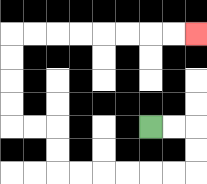{'start': '[6, 5]', 'end': '[8, 1]', 'path_directions': 'R,R,D,D,L,L,L,L,L,L,U,U,L,L,U,U,U,U,R,R,R,R,R,R,R,R', 'path_coordinates': '[[6, 5], [7, 5], [8, 5], [8, 6], [8, 7], [7, 7], [6, 7], [5, 7], [4, 7], [3, 7], [2, 7], [2, 6], [2, 5], [1, 5], [0, 5], [0, 4], [0, 3], [0, 2], [0, 1], [1, 1], [2, 1], [3, 1], [4, 1], [5, 1], [6, 1], [7, 1], [8, 1]]'}